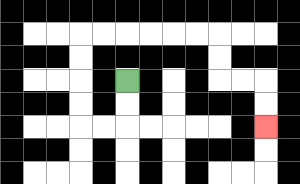{'start': '[5, 3]', 'end': '[11, 5]', 'path_directions': 'D,D,L,L,U,U,U,U,R,R,R,R,R,R,D,D,R,R,D,D', 'path_coordinates': '[[5, 3], [5, 4], [5, 5], [4, 5], [3, 5], [3, 4], [3, 3], [3, 2], [3, 1], [4, 1], [5, 1], [6, 1], [7, 1], [8, 1], [9, 1], [9, 2], [9, 3], [10, 3], [11, 3], [11, 4], [11, 5]]'}